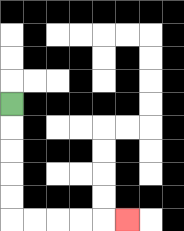{'start': '[0, 4]', 'end': '[5, 9]', 'path_directions': 'D,D,D,D,D,R,R,R,R,R', 'path_coordinates': '[[0, 4], [0, 5], [0, 6], [0, 7], [0, 8], [0, 9], [1, 9], [2, 9], [3, 9], [4, 9], [5, 9]]'}